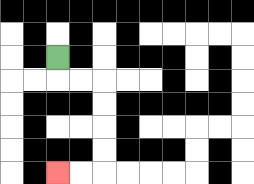{'start': '[2, 2]', 'end': '[2, 7]', 'path_directions': 'D,R,R,D,D,D,D,L,L', 'path_coordinates': '[[2, 2], [2, 3], [3, 3], [4, 3], [4, 4], [4, 5], [4, 6], [4, 7], [3, 7], [2, 7]]'}